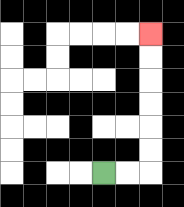{'start': '[4, 7]', 'end': '[6, 1]', 'path_directions': 'R,R,U,U,U,U,U,U', 'path_coordinates': '[[4, 7], [5, 7], [6, 7], [6, 6], [6, 5], [6, 4], [6, 3], [6, 2], [6, 1]]'}